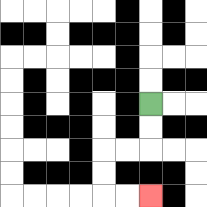{'start': '[6, 4]', 'end': '[6, 8]', 'path_directions': 'D,D,L,L,D,D,R,R', 'path_coordinates': '[[6, 4], [6, 5], [6, 6], [5, 6], [4, 6], [4, 7], [4, 8], [5, 8], [6, 8]]'}